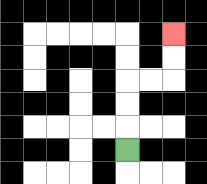{'start': '[5, 6]', 'end': '[7, 1]', 'path_directions': 'U,U,U,R,R,U,U', 'path_coordinates': '[[5, 6], [5, 5], [5, 4], [5, 3], [6, 3], [7, 3], [7, 2], [7, 1]]'}